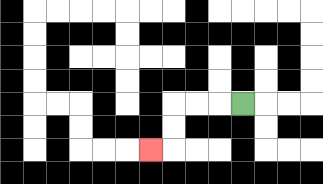{'start': '[10, 4]', 'end': '[6, 6]', 'path_directions': 'L,L,L,D,D,L', 'path_coordinates': '[[10, 4], [9, 4], [8, 4], [7, 4], [7, 5], [7, 6], [6, 6]]'}